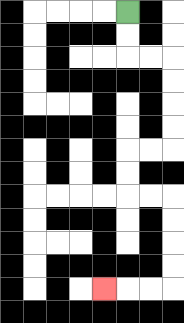{'start': '[5, 0]', 'end': '[4, 12]', 'path_directions': 'D,D,R,R,D,D,D,D,L,L,D,D,R,R,D,D,D,D,L,L,L', 'path_coordinates': '[[5, 0], [5, 1], [5, 2], [6, 2], [7, 2], [7, 3], [7, 4], [7, 5], [7, 6], [6, 6], [5, 6], [5, 7], [5, 8], [6, 8], [7, 8], [7, 9], [7, 10], [7, 11], [7, 12], [6, 12], [5, 12], [4, 12]]'}